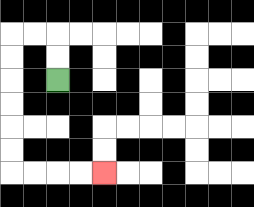{'start': '[2, 3]', 'end': '[4, 7]', 'path_directions': 'U,U,L,L,D,D,D,D,D,D,R,R,R,R', 'path_coordinates': '[[2, 3], [2, 2], [2, 1], [1, 1], [0, 1], [0, 2], [0, 3], [0, 4], [0, 5], [0, 6], [0, 7], [1, 7], [2, 7], [3, 7], [4, 7]]'}